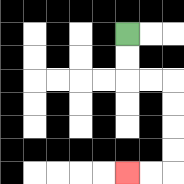{'start': '[5, 1]', 'end': '[5, 7]', 'path_directions': 'D,D,R,R,D,D,D,D,L,L', 'path_coordinates': '[[5, 1], [5, 2], [5, 3], [6, 3], [7, 3], [7, 4], [7, 5], [7, 6], [7, 7], [6, 7], [5, 7]]'}